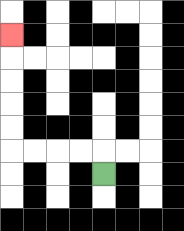{'start': '[4, 7]', 'end': '[0, 1]', 'path_directions': 'U,L,L,L,L,U,U,U,U,U', 'path_coordinates': '[[4, 7], [4, 6], [3, 6], [2, 6], [1, 6], [0, 6], [0, 5], [0, 4], [0, 3], [0, 2], [0, 1]]'}